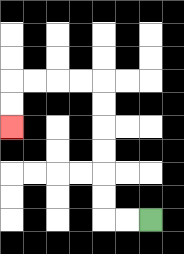{'start': '[6, 9]', 'end': '[0, 5]', 'path_directions': 'L,L,U,U,U,U,U,U,L,L,L,L,D,D', 'path_coordinates': '[[6, 9], [5, 9], [4, 9], [4, 8], [4, 7], [4, 6], [4, 5], [4, 4], [4, 3], [3, 3], [2, 3], [1, 3], [0, 3], [0, 4], [0, 5]]'}